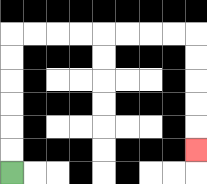{'start': '[0, 7]', 'end': '[8, 6]', 'path_directions': 'U,U,U,U,U,U,R,R,R,R,R,R,R,R,D,D,D,D,D', 'path_coordinates': '[[0, 7], [0, 6], [0, 5], [0, 4], [0, 3], [0, 2], [0, 1], [1, 1], [2, 1], [3, 1], [4, 1], [5, 1], [6, 1], [7, 1], [8, 1], [8, 2], [8, 3], [8, 4], [8, 5], [8, 6]]'}